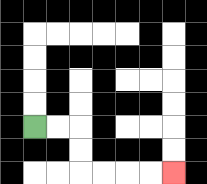{'start': '[1, 5]', 'end': '[7, 7]', 'path_directions': 'R,R,D,D,R,R,R,R', 'path_coordinates': '[[1, 5], [2, 5], [3, 5], [3, 6], [3, 7], [4, 7], [5, 7], [6, 7], [7, 7]]'}